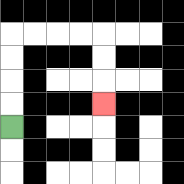{'start': '[0, 5]', 'end': '[4, 4]', 'path_directions': 'U,U,U,U,R,R,R,R,D,D,D', 'path_coordinates': '[[0, 5], [0, 4], [0, 3], [0, 2], [0, 1], [1, 1], [2, 1], [3, 1], [4, 1], [4, 2], [4, 3], [4, 4]]'}